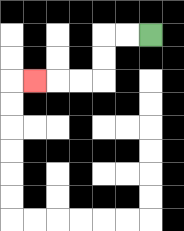{'start': '[6, 1]', 'end': '[1, 3]', 'path_directions': 'L,L,D,D,L,L,L', 'path_coordinates': '[[6, 1], [5, 1], [4, 1], [4, 2], [4, 3], [3, 3], [2, 3], [1, 3]]'}